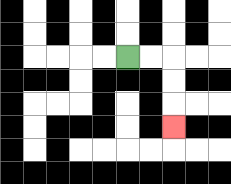{'start': '[5, 2]', 'end': '[7, 5]', 'path_directions': 'R,R,D,D,D', 'path_coordinates': '[[5, 2], [6, 2], [7, 2], [7, 3], [7, 4], [7, 5]]'}